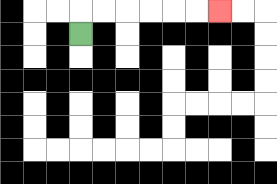{'start': '[3, 1]', 'end': '[9, 0]', 'path_directions': 'U,R,R,R,R,R,R', 'path_coordinates': '[[3, 1], [3, 0], [4, 0], [5, 0], [6, 0], [7, 0], [8, 0], [9, 0]]'}